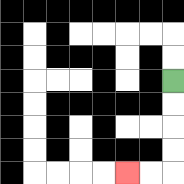{'start': '[7, 3]', 'end': '[5, 7]', 'path_directions': 'D,D,D,D,L,L', 'path_coordinates': '[[7, 3], [7, 4], [7, 5], [7, 6], [7, 7], [6, 7], [5, 7]]'}